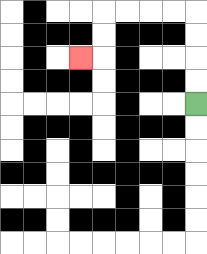{'start': '[8, 4]', 'end': '[3, 2]', 'path_directions': 'U,U,U,U,L,L,L,L,D,D,L', 'path_coordinates': '[[8, 4], [8, 3], [8, 2], [8, 1], [8, 0], [7, 0], [6, 0], [5, 0], [4, 0], [4, 1], [4, 2], [3, 2]]'}